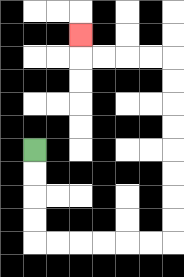{'start': '[1, 6]', 'end': '[3, 1]', 'path_directions': 'D,D,D,D,R,R,R,R,R,R,U,U,U,U,U,U,U,U,L,L,L,L,U', 'path_coordinates': '[[1, 6], [1, 7], [1, 8], [1, 9], [1, 10], [2, 10], [3, 10], [4, 10], [5, 10], [6, 10], [7, 10], [7, 9], [7, 8], [7, 7], [7, 6], [7, 5], [7, 4], [7, 3], [7, 2], [6, 2], [5, 2], [4, 2], [3, 2], [3, 1]]'}